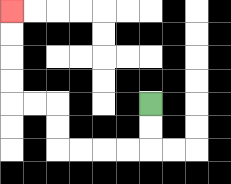{'start': '[6, 4]', 'end': '[0, 0]', 'path_directions': 'D,D,L,L,L,L,U,U,L,L,U,U,U,U', 'path_coordinates': '[[6, 4], [6, 5], [6, 6], [5, 6], [4, 6], [3, 6], [2, 6], [2, 5], [2, 4], [1, 4], [0, 4], [0, 3], [0, 2], [0, 1], [0, 0]]'}